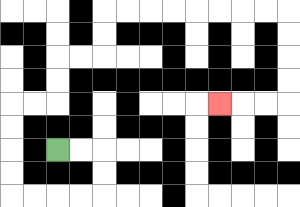{'start': '[2, 6]', 'end': '[9, 4]', 'path_directions': 'R,R,D,D,L,L,L,L,U,U,U,U,R,R,U,U,R,R,U,U,R,R,R,R,R,R,R,R,D,D,D,D,L,L,L', 'path_coordinates': '[[2, 6], [3, 6], [4, 6], [4, 7], [4, 8], [3, 8], [2, 8], [1, 8], [0, 8], [0, 7], [0, 6], [0, 5], [0, 4], [1, 4], [2, 4], [2, 3], [2, 2], [3, 2], [4, 2], [4, 1], [4, 0], [5, 0], [6, 0], [7, 0], [8, 0], [9, 0], [10, 0], [11, 0], [12, 0], [12, 1], [12, 2], [12, 3], [12, 4], [11, 4], [10, 4], [9, 4]]'}